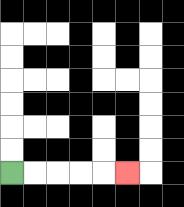{'start': '[0, 7]', 'end': '[5, 7]', 'path_directions': 'R,R,R,R,R', 'path_coordinates': '[[0, 7], [1, 7], [2, 7], [3, 7], [4, 7], [5, 7]]'}